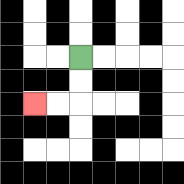{'start': '[3, 2]', 'end': '[1, 4]', 'path_directions': 'D,D,L,L', 'path_coordinates': '[[3, 2], [3, 3], [3, 4], [2, 4], [1, 4]]'}